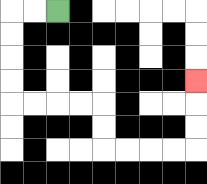{'start': '[2, 0]', 'end': '[8, 3]', 'path_directions': 'L,L,D,D,D,D,R,R,R,R,D,D,R,R,R,R,U,U,U', 'path_coordinates': '[[2, 0], [1, 0], [0, 0], [0, 1], [0, 2], [0, 3], [0, 4], [1, 4], [2, 4], [3, 4], [4, 4], [4, 5], [4, 6], [5, 6], [6, 6], [7, 6], [8, 6], [8, 5], [8, 4], [8, 3]]'}